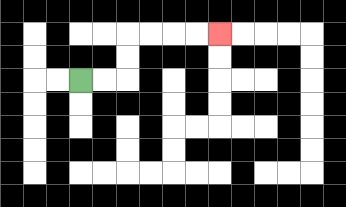{'start': '[3, 3]', 'end': '[9, 1]', 'path_directions': 'R,R,U,U,R,R,R,R', 'path_coordinates': '[[3, 3], [4, 3], [5, 3], [5, 2], [5, 1], [6, 1], [7, 1], [8, 1], [9, 1]]'}